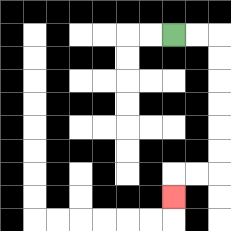{'start': '[7, 1]', 'end': '[7, 8]', 'path_directions': 'R,R,D,D,D,D,D,D,L,L,D', 'path_coordinates': '[[7, 1], [8, 1], [9, 1], [9, 2], [9, 3], [9, 4], [9, 5], [9, 6], [9, 7], [8, 7], [7, 7], [7, 8]]'}